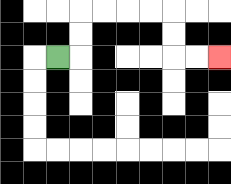{'start': '[2, 2]', 'end': '[9, 2]', 'path_directions': 'R,U,U,R,R,R,R,D,D,R,R', 'path_coordinates': '[[2, 2], [3, 2], [3, 1], [3, 0], [4, 0], [5, 0], [6, 0], [7, 0], [7, 1], [7, 2], [8, 2], [9, 2]]'}